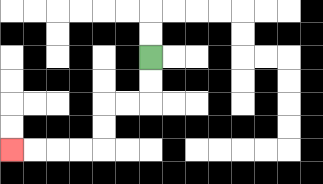{'start': '[6, 2]', 'end': '[0, 6]', 'path_directions': 'D,D,L,L,D,D,L,L,L,L', 'path_coordinates': '[[6, 2], [6, 3], [6, 4], [5, 4], [4, 4], [4, 5], [4, 6], [3, 6], [2, 6], [1, 6], [0, 6]]'}